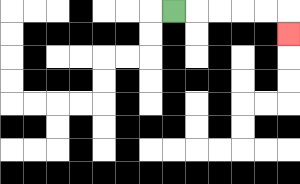{'start': '[7, 0]', 'end': '[12, 1]', 'path_directions': 'R,R,R,R,R,D', 'path_coordinates': '[[7, 0], [8, 0], [9, 0], [10, 0], [11, 0], [12, 0], [12, 1]]'}